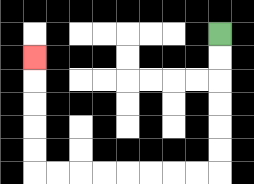{'start': '[9, 1]', 'end': '[1, 2]', 'path_directions': 'D,D,D,D,D,D,L,L,L,L,L,L,L,L,U,U,U,U,U', 'path_coordinates': '[[9, 1], [9, 2], [9, 3], [9, 4], [9, 5], [9, 6], [9, 7], [8, 7], [7, 7], [6, 7], [5, 7], [4, 7], [3, 7], [2, 7], [1, 7], [1, 6], [1, 5], [1, 4], [1, 3], [1, 2]]'}